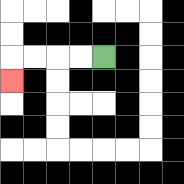{'start': '[4, 2]', 'end': '[0, 3]', 'path_directions': 'L,L,L,L,D', 'path_coordinates': '[[4, 2], [3, 2], [2, 2], [1, 2], [0, 2], [0, 3]]'}